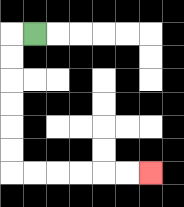{'start': '[1, 1]', 'end': '[6, 7]', 'path_directions': 'L,D,D,D,D,D,D,R,R,R,R,R,R', 'path_coordinates': '[[1, 1], [0, 1], [0, 2], [0, 3], [0, 4], [0, 5], [0, 6], [0, 7], [1, 7], [2, 7], [3, 7], [4, 7], [5, 7], [6, 7]]'}